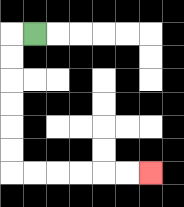{'start': '[1, 1]', 'end': '[6, 7]', 'path_directions': 'L,D,D,D,D,D,D,R,R,R,R,R,R', 'path_coordinates': '[[1, 1], [0, 1], [0, 2], [0, 3], [0, 4], [0, 5], [0, 6], [0, 7], [1, 7], [2, 7], [3, 7], [4, 7], [5, 7], [6, 7]]'}